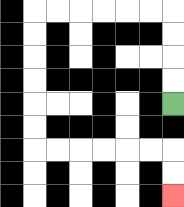{'start': '[7, 4]', 'end': '[7, 8]', 'path_directions': 'U,U,U,U,L,L,L,L,L,L,D,D,D,D,D,D,R,R,R,R,R,R,D,D', 'path_coordinates': '[[7, 4], [7, 3], [7, 2], [7, 1], [7, 0], [6, 0], [5, 0], [4, 0], [3, 0], [2, 0], [1, 0], [1, 1], [1, 2], [1, 3], [1, 4], [1, 5], [1, 6], [2, 6], [3, 6], [4, 6], [5, 6], [6, 6], [7, 6], [7, 7], [7, 8]]'}